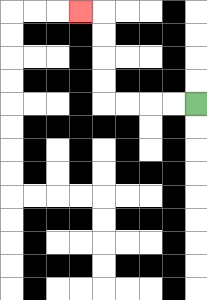{'start': '[8, 4]', 'end': '[3, 0]', 'path_directions': 'L,L,L,L,U,U,U,U,L', 'path_coordinates': '[[8, 4], [7, 4], [6, 4], [5, 4], [4, 4], [4, 3], [4, 2], [4, 1], [4, 0], [3, 0]]'}